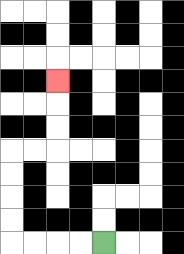{'start': '[4, 10]', 'end': '[2, 3]', 'path_directions': 'L,L,L,L,U,U,U,U,R,R,U,U,U', 'path_coordinates': '[[4, 10], [3, 10], [2, 10], [1, 10], [0, 10], [0, 9], [0, 8], [0, 7], [0, 6], [1, 6], [2, 6], [2, 5], [2, 4], [2, 3]]'}